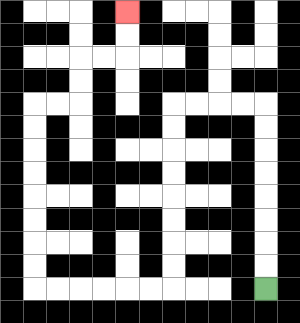{'start': '[11, 12]', 'end': '[5, 0]', 'path_directions': 'U,U,U,U,U,U,U,U,L,L,L,L,D,D,D,D,D,D,D,D,L,L,L,L,L,L,U,U,U,U,U,U,U,U,R,R,U,U,R,R,U,U', 'path_coordinates': '[[11, 12], [11, 11], [11, 10], [11, 9], [11, 8], [11, 7], [11, 6], [11, 5], [11, 4], [10, 4], [9, 4], [8, 4], [7, 4], [7, 5], [7, 6], [7, 7], [7, 8], [7, 9], [7, 10], [7, 11], [7, 12], [6, 12], [5, 12], [4, 12], [3, 12], [2, 12], [1, 12], [1, 11], [1, 10], [1, 9], [1, 8], [1, 7], [1, 6], [1, 5], [1, 4], [2, 4], [3, 4], [3, 3], [3, 2], [4, 2], [5, 2], [5, 1], [5, 0]]'}